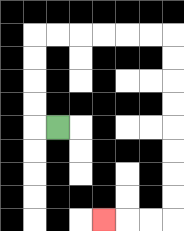{'start': '[2, 5]', 'end': '[4, 9]', 'path_directions': 'L,U,U,U,U,R,R,R,R,R,R,D,D,D,D,D,D,D,D,L,L,L', 'path_coordinates': '[[2, 5], [1, 5], [1, 4], [1, 3], [1, 2], [1, 1], [2, 1], [3, 1], [4, 1], [5, 1], [6, 1], [7, 1], [7, 2], [7, 3], [7, 4], [7, 5], [7, 6], [7, 7], [7, 8], [7, 9], [6, 9], [5, 9], [4, 9]]'}